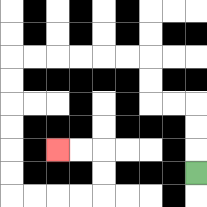{'start': '[8, 7]', 'end': '[2, 6]', 'path_directions': 'U,U,U,L,L,U,U,L,L,L,L,L,L,D,D,D,D,D,D,R,R,R,R,U,U,L,L', 'path_coordinates': '[[8, 7], [8, 6], [8, 5], [8, 4], [7, 4], [6, 4], [6, 3], [6, 2], [5, 2], [4, 2], [3, 2], [2, 2], [1, 2], [0, 2], [0, 3], [0, 4], [0, 5], [0, 6], [0, 7], [0, 8], [1, 8], [2, 8], [3, 8], [4, 8], [4, 7], [4, 6], [3, 6], [2, 6]]'}